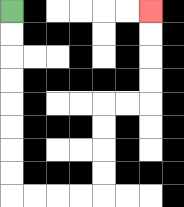{'start': '[0, 0]', 'end': '[6, 0]', 'path_directions': 'D,D,D,D,D,D,D,D,R,R,R,R,U,U,U,U,R,R,U,U,U,U', 'path_coordinates': '[[0, 0], [0, 1], [0, 2], [0, 3], [0, 4], [0, 5], [0, 6], [0, 7], [0, 8], [1, 8], [2, 8], [3, 8], [4, 8], [4, 7], [4, 6], [4, 5], [4, 4], [5, 4], [6, 4], [6, 3], [6, 2], [6, 1], [6, 0]]'}